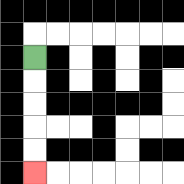{'start': '[1, 2]', 'end': '[1, 7]', 'path_directions': 'D,D,D,D,D', 'path_coordinates': '[[1, 2], [1, 3], [1, 4], [1, 5], [1, 6], [1, 7]]'}